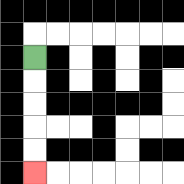{'start': '[1, 2]', 'end': '[1, 7]', 'path_directions': 'D,D,D,D,D', 'path_coordinates': '[[1, 2], [1, 3], [1, 4], [1, 5], [1, 6], [1, 7]]'}